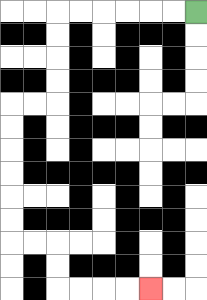{'start': '[8, 0]', 'end': '[6, 12]', 'path_directions': 'L,L,L,L,L,L,D,D,D,D,L,L,D,D,D,D,D,D,R,R,D,D,R,R,R,R', 'path_coordinates': '[[8, 0], [7, 0], [6, 0], [5, 0], [4, 0], [3, 0], [2, 0], [2, 1], [2, 2], [2, 3], [2, 4], [1, 4], [0, 4], [0, 5], [0, 6], [0, 7], [0, 8], [0, 9], [0, 10], [1, 10], [2, 10], [2, 11], [2, 12], [3, 12], [4, 12], [5, 12], [6, 12]]'}